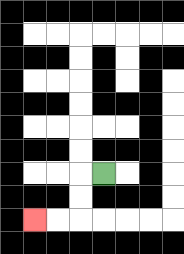{'start': '[4, 7]', 'end': '[1, 9]', 'path_directions': 'L,D,D,L,L', 'path_coordinates': '[[4, 7], [3, 7], [3, 8], [3, 9], [2, 9], [1, 9]]'}